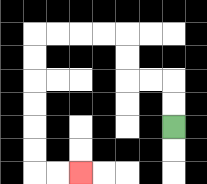{'start': '[7, 5]', 'end': '[3, 7]', 'path_directions': 'U,U,L,L,U,U,L,L,L,L,D,D,D,D,D,D,R,R', 'path_coordinates': '[[7, 5], [7, 4], [7, 3], [6, 3], [5, 3], [5, 2], [5, 1], [4, 1], [3, 1], [2, 1], [1, 1], [1, 2], [1, 3], [1, 4], [1, 5], [1, 6], [1, 7], [2, 7], [3, 7]]'}